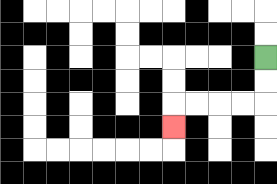{'start': '[11, 2]', 'end': '[7, 5]', 'path_directions': 'D,D,L,L,L,L,D', 'path_coordinates': '[[11, 2], [11, 3], [11, 4], [10, 4], [9, 4], [8, 4], [7, 4], [7, 5]]'}